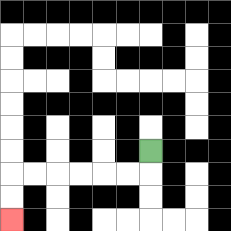{'start': '[6, 6]', 'end': '[0, 9]', 'path_directions': 'D,L,L,L,L,L,L,D,D', 'path_coordinates': '[[6, 6], [6, 7], [5, 7], [4, 7], [3, 7], [2, 7], [1, 7], [0, 7], [0, 8], [0, 9]]'}